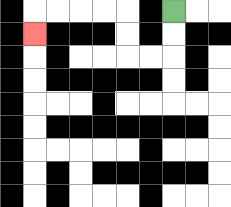{'start': '[7, 0]', 'end': '[1, 1]', 'path_directions': 'D,D,L,L,U,U,L,L,L,L,D', 'path_coordinates': '[[7, 0], [7, 1], [7, 2], [6, 2], [5, 2], [5, 1], [5, 0], [4, 0], [3, 0], [2, 0], [1, 0], [1, 1]]'}